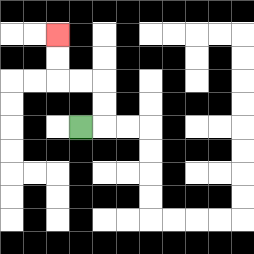{'start': '[3, 5]', 'end': '[2, 1]', 'path_directions': 'R,U,U,L,L,U,U', 'path_coordinates': '[[3, 5], [4, 5], [4, 4], [4, 3], [3, 3], [2, 3], [2, 2], [2, 1]]'}